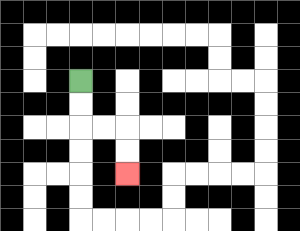{'start': '[3, 3]', 'end': '[5, 7]', 'path_directions': 'D,D,R,R,D,D', 'path_coordinates': '[[3, 3], [3, 4], [3, 5], [4, 5], [5, 5], [5, 6], [5, 7]]'}